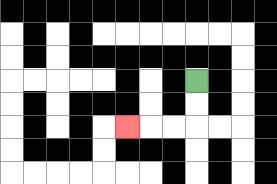{'start': '[8, 3]', 'end': '[5, 5]', 'path_directions': 'D,D,L,L,L', 'path_coordinates': '[[8, 3], [8, 4], [8, 5], [7, 5], [6, 5], [5, 5]]'}